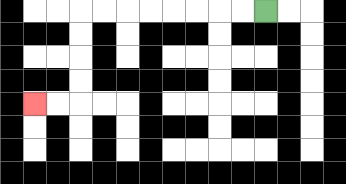{'start': '[11, 0]', 'end': '[1, 4]', 'path_directions': 'L,L,L,L,L,L,L,L,D,D,D,D,L,L', 'path_coordinates': '[[11, 0], [10, 0], [9, 0], [8, 0], [7, 0], [6, 0], [5, 0], [4, 0], [3, 0], [3, 1], [3, 2], [3, 3], [3, 4], [2, 4], [1, 4]]'}